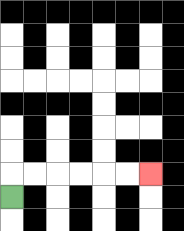{'start': '[0, 8]', 'end': '[6, 7]', 'path_directions': 'U,R,R,R,R,R,R', 'path_coordinates': '[[0, 8], [0, 7], [1, 7], [2, 7], [3, 7], [4, 7], [5, 7], [6, 7]]'}